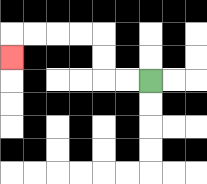{'start': '[6, 3]', 'end': '[0, 2]', 'path_directions': 'L,L,U,U,L,L,L,L,D', 'path_coordinates': '[[6, 3], [5, 3], [4, 3], [4, 2], [4, 1], [3, 1], [2, 1], [1, 1], [0, 1], [0, 2]]'}